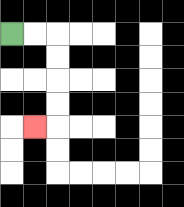{'start': '[0, 1]', 'end': '[1, 5]', 'path_directions': 'R,R,D,D,D,D,L', 'path_coordinates': '[[0, 1], [1, 1], [2, 1], [2, 2], [2, 3], [2, 4], [2, 5], [1, 5]]'}